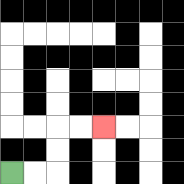{'start': '[0, 7]', 'end': '[4, 5]', 'path_directions': 'R,R,U,U,R,R', 'path_coordinates': '[[0, 7], [1, 7], [2, 7], [2, 6], [2, 5], [3, 5], [4, 5]]'}